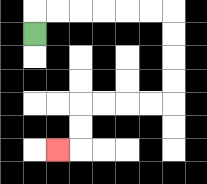{'start': '[1, 1]', 'end': '[2, 6]', 'path_directions': 'U,R,R,R,R,R,R,D,D,D,D,L,L,L,L,D,D,L', 'path_coordinates': '[[1, 1], [1, 0], [2, 0], [3, 0], [4, 0], [5, 0], [6, 0], [7, 0], [7, 1], [7, 2], [7, 3], [7, 4], [6, 4], [5, 4], [4, 4], [3, 4], [3, 5], [3, 6], [2, 6]]'}